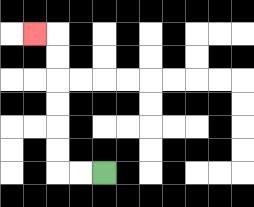{'start': '[4, 7]', 'end': '[1, 1]', 'path_directions': 'L,L,U,U,U,U,U,U,L', 'path_coordinates': '[[4, 7], [3, 7], [2, 7], [2, 6], [2, 5], [2, 4], [2, 3], [2, 2], [2, 1], [1, 1]]'}